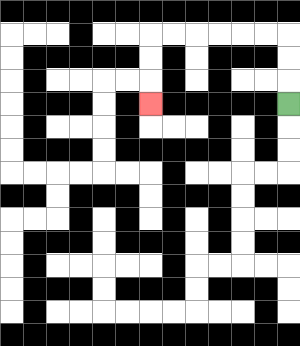{'start': '[12, 4]', 'end': '[6, 4]', 'path_directions': 'U,U,U,L,L,L,L,L,L,D,D,D', 'path_coordinates': '[[12, 4], [12, 3], [12, 2], [12, 1], [11, 1], [10, 1], [9, 1], [8, 1], [7, 1], [6, 1], [6, 2], [6, 3], [6, 4]]'}